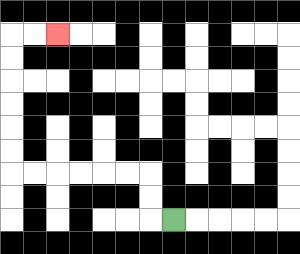{'start': '[7, 9]', 'end': '[2, 1]', 'path_directions': 'L,U,U,L,L,L,L,L,L,U,U,U,U,U,U,R,R', 'path_coordinates': '[[7, 9], [6, 9], [6, 8], [6, 7], [5, 7], [4, 7], [3, 7], [2, 7], [1, 7], [0, 7], [0, 6], [0, 5], [0, 4], [0, 3], [0, 2], [0, 1], [1, 1], [2, 1]]'}